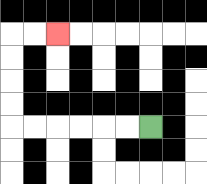{'start': '[6, 5]', 'end': '[2, 1]', 'path_directions': 'L,L,L,L,L,L,U,U,U,U,R,R', 'path_coordinates': '[[6, 5], [5, 5], [4, 5], [3, 5], [2, 5], [1, 5], [0, 5], [0, 4], [0, 3], [0, 2], [0, 1], [1, 1], [2, 1]]'}